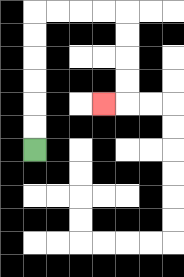{'start': '[1, 6]', 'end': '[4, 4]', 'path_directions': 'U,U,U,U,U,U,R,R,R,R,D,D,D,D,L', 'path_coordinates': '[[1, 6], [1, 5], [1, 4], [1, 3], [1, 2], [1, 1], [1, 0], [2, 0], [3, 0], [4, 0], [5, 0], [5, 1], [5, 2], [5, 3], [5, 4], [4, 4]]'}